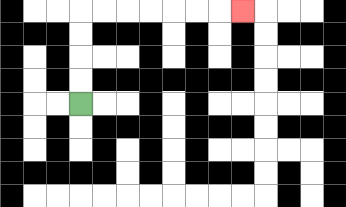{'start': '[3, 4]', 'end': '[10, 0]', 'path_directions': 'U,U,U,U,R,R,R,R,R,R,R', 'path_coordinates': '[[3, 4], [3, 3], [3, 2], [3, 1], [3, 0], [4, 0], [5, 0], [6, 0], [7, 0], [8, 0], [9, 0], [10, 0]]'}